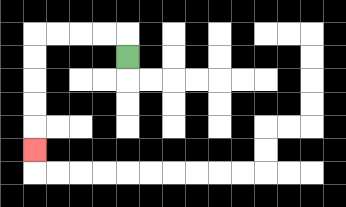{'start': '[5, 2]', 'end': '[1, 6]', 'path_directions': 'U,L,L,L,L,D,D,D,D,D', 'path_coordinates': '[[5, 2], [5, 1], [4, 1], [3, 1], [2, 1], [1, 1], [1, 2], [1, 3], [1, 4], [1, 5], [1, 6]]'}